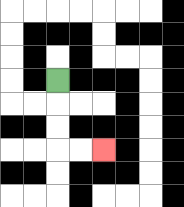{'start': '[2, 3]', 'end': '[4, 6]', 'path_directions': 'D,D,D,R,R', 'path_coordinates': '[[2, 3], [2, 4], [2, 5], [2, 6], [3, 6], [4, 6]]'}